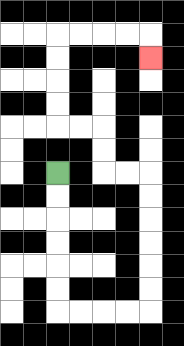{'start': '[2, 7]', 'end': '[6, 2]', 'path_directions': 'D,D,D,D,D,D,R,R,R,R,U,U,U,U,U,U,L,L,U,U,L,L,U,U,U,U,R,R,R,R,D', 'path_coordinates': '[[2, 7], [2, 8], [2, 9], [2, 10], [2, 11], [2, 12], [2, 13], [3, 13], [4, 13], [5, 13], [6, 13], [6, 12], [6, 11], [6, 10], [6, 9], [6, 8], [6, 7], [5, 7], [4, 7], [4, 6], [4, 5], [3, 5], [2, 5], [2, 4], [2, 3], [2, 2], [2, 1], [3, 1], [4, 1], [5, 1], [6, 1], [6, 2]]'}